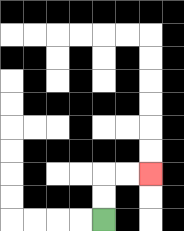{'start': '[4, 9]', 'end': '[6, 7]', 'path_directions': 'U,U,R,R', 'path_coordinates': '[[4, 9], [4, 8], [4, 7], [5, 7], [6, 7]]'}